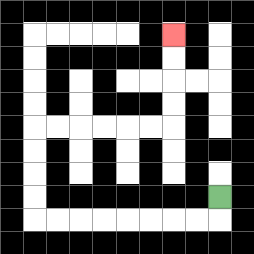{'start': '[9, 8]', 'end': '[7, 1]', 'path_directions': 'D,L,L,L,L,L,L,L,L,U,U,U,U,R,R,R,R,R,R,U,U,U,U', 'path_coordinates': '[[9, 8], [9, 9], [8, 9], [7, 9], [6, 9], [5, 9], [4, 9], [3, 9], [2, 9], [1, 9], [1, 8], [1, 7], [1, 6], [1, 5], [2, 5], [3, 5], [4, 5], [5, 5], [6, 5], [7, 5], [7, 4], [7, 3], [7, 2], [7, 1]]'}